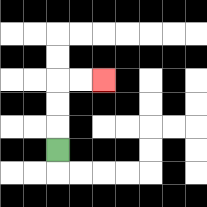{'start': '[2, 6]', 'end': '[4, 3]', 'path_directions': 'U,U,U,R,R', 'path_coordinates': '[[2, 6], [2, 5], [2, 4], [2, 3], [3, 3], [4, 3]]'}